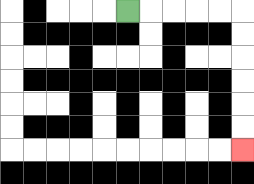{'start': '[5, 0]', 'end': '[10, 6]', 'path_directions': 'R,R,R,R,R,D,D,D,D,D,D', 'path_coordinates': '[[5, 0], [6, 0], [7, 0], [8, 0], [9, 0], [10, 0], [10, 1], [10, 2], [10, 3], [10, 4], [10, 5], [10, 6]]'}